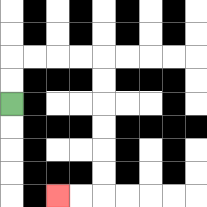{'start': '[0, 4]', 'end': '[2, 8]', 'path_directions': 'U,U,R,R,R,R,D,D,D,D,D,D,L,L', 'path_coordinates': '[[0, 4], [0, 3], [0, 2], [1, 2], [2, 2], [3, 2], [4, 2], [4, 3], [4, 4], [4, 5], [4, 6], [4, 7], [4, 8], [3, 8], [2, 8]]'}